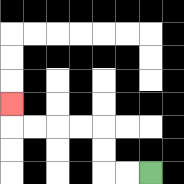{'start': '[6, 7]', 'end': '[0, 4]', 'path_directions': 'L,L,U,U,L,L,L,L,U', 'path_coordinates': '[[6, 7], [5, 7], [4, 7], [4, 6], [4, 5], [3, 5], [2, 5], [1, 5], [0, 5], [0, 4]]'}